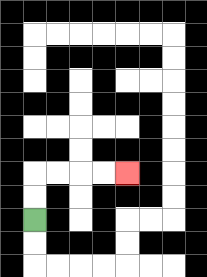{'start': '[1, 9]', 'end': '[5, 7]', 'path_directions': 'U,U,R,R,R,R', 'path_coordinates': '[[1, 9], [1, 8], [1, 7], [2, 7], [3, 7], [4, 7], [5, 7]]'}